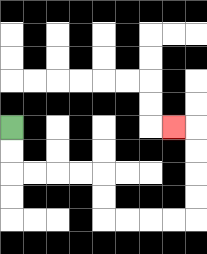{'start': '[0, 5]', 'end': '[7, 5]', 'path_directions': 'D,D,R,R,R,R,D,D,R,R,R,R,U,U,U,U,L', 'path_coordinates': '[[0, 5], [0, 6], [0, 7], [1, 7], [2, 7], [3, 7], [4, 7], [4, 8], [4, 9], [5, 9], [6, 9], [7, 9], [8, 9], [8, 8], [8, 7], [8, 6], [8, 5], [7, 5]]'}